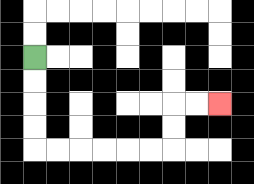{'start': '[1, 2]', 'end': '[9, 4]', 'path_directions': 'D,D,D,D,R,R,R,R,R,R,U,U,R,R', 'path_coordinates': '[[1, 2], [1, 3], [1, 4], [1, 5], [1, 6], [2, 6], [3, 6], [4, 6], [5, 6], [6, 6], [7, 6], [7, 5], [7, 4], [8, 4], [9, 4]]'}